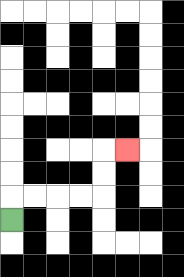{'start': '[0, 9]', 'end': '[5, 6]', 'path_directions': 'U,R,R,R,R,U,U,R', 'path_coordinates': '[[0, 9], [0, 8], [1, 8], [2, 8], [3, 8], [4, 8], [4, 7], [4, 6], [5, 6]]'}